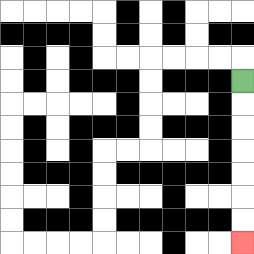{'start': '[10, 3]', 'end': '[10, 10]', 'path_directions': 'D,D,D,D,D,D,D', 'path_coordinates': '[[10, 3], [10, 4], [10, 5], [10, 6], [10, 7], [10, 8], [10, 9], [10, 10]]'}